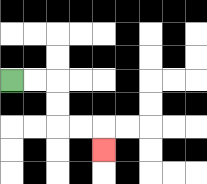{'start': '[0, 3]', 'end': '[4, 6]', 'path_directions': 'R,R,D,D,R,R,D', 'path_coordinates': '[[0, 3], [1, 3], [2, 3], [2, 4], [2, 5], [3, 5], [4, 5], [4, 6]]'}